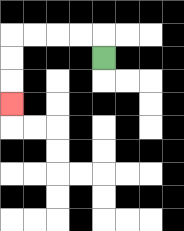{'start': '[4, 2]', 'end': '[0, 4]', 'path_directions': 'U,L,L,L,L,D,D,D', 'path_coordinates': '[[4, 2], [4, 1], [3, 1], [2, 1], [1, 1], [0, 1], [0, 2], [0, 3], [0, 4]]'}